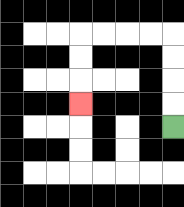{'start': '[7, 5]', 'end': '[3, 4]', 'path_directions': 'U,U,U,U,L,L,L,L,D,D,D', 'path_coordinates': '[[7, 5], [7, 4], [7, 3], [7, 2], [7, 1], [6, 1], [5, 1], [4, 1], [3, 1], [3, 2], [3, 3], [3, 4]]'}